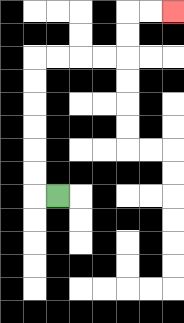{'start': '[2, 8]', 'end': '[7, 0]', 'path_directions': 'L,U,U,U,U,U,U,R,R,R,R,U,U,R,R', 'path_coordinates': '[[2, 8], [1, 8], [1, 7], [1, 6], [1, 5], [1, 4], [1, 3], [1, 2], [2, 2], [3, 2], [4, 2], [5, 2], [5, 1], [5, 0], [6, 0], [7, 0]]'}